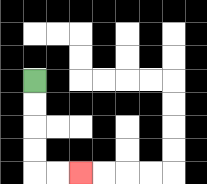{'start': '[1, 3]', 'end': '[3, 7]', 'path_directions': 'D,D,D,D,R,R', 'path_coordinates': '[[1, 3], [1, 4], [1, 5], [1, 6], [1, 7], [2, 7], [3, 7]]'}